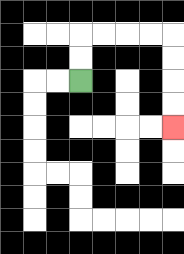{'start': '[3, 3]', 'end': '[7, 5]', 'path_directions': 'U,U,R,R,R,R,D,D,D,D', 'path_coordinates': '[[3, 3], [3, 2], [3, 1], [4, 1], [5, 1], [6, 1], [7, 1], [7, 2], [7, 3], [7, 4], [7, 5]]'}